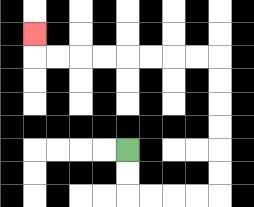{'start': '[5, 6]', 'end': '[1, 1]', 'path_directions': 'D,D,R,R,R,R,U,U,U,U,U,U,L,L,L,L,L,L,L,L,U', 'path_coordinates': '[[5, 6], [5, 7], [5, 8], [6, 8], [7, 8], [8, 8], [9, 8], [9, 7], [9, 6], [9, 5], [9, 4], [9, 3], [9, 2], [8, 2], [7, 2], [6, 2], [5, 2], [4, 2], [3, 2], [2, 2], [1, 2], [1, 1]]'}